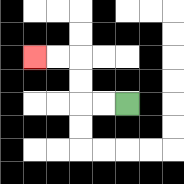{'start': '[5, 4]', 'end': '[1, 2]', 'path_directions': 'L,L,U,U,L,L', 'path_coordinates': '[[5, 4], [4, 4], [3, 4], [3, 3], [3, 2], [2, 2], [1, 2]]'}